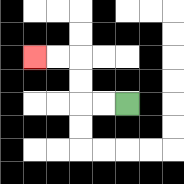{'start': '[5, 4]', 'end': '[1, 2]', 'path_directions': 'L,L,U,U,L,L', 'path_coordinates': '[[5, 4], [4, 4], [3, 4], [3, 3], [3, 2], [2, 2], [1, 2]]'}